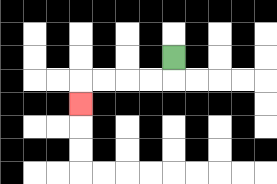{'start': '[7, 2]', 'end': '[3, 4]', 'path_directions': 'D,L,L,L,L,D', 'path_coordinates': '[[7, 2], [7, 3], [6, 3], [5, 3], [4, 3], [3, 3], [3, 4]]'}